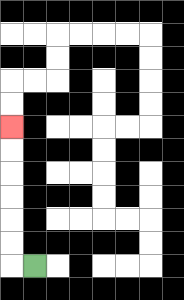{'start': '[1, 11]', 'end': '[0, 5]', 'path_directions': 'L,U,U,U,U,U,U', 'path_coordinates': '[[1, 11], [0, 11], [0, 10], [0, 9], [0, 8], [0, 7], [0, 6], [0, 5]]'}